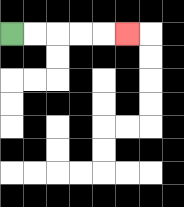{'start': '[0, 1]', 'end': '[5, 1]', 'path_directions': 'R,R,R,R,R', 'path_coordinates': '[[0, 1], [1, 1], [2, 1], [3, 1], [4, 1], [5, 1]]'}